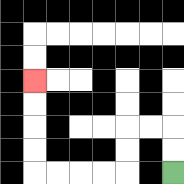{'start': '[7, 7]', 'end': '[1, 3]', 'path_directions': 'U,U,L,L,D,D,L,L,L,L,U,U,U,U', 'path_coordinates': '[[7, 7], [7, 6], [7, 5], [6, 5], [5, 5], [5, 6], [5, 7], [4, 7], [3, 7], [2, 7], [1, 7], [1, 6], [1, 5], [1, 4], [1, 3]]'}